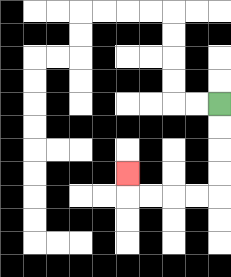{'start': '[9, 4]', 'end': '[5, 7]', 'path_directions': 'D,D,D,D,L,L,L,L,U', 'path_coordinates': '[[9, 4], [9, 5], [9, 6], [9, 7], [9, 8], [8, 8], [7, 8], [6, 8], [5, 8], [5, 7]]'}